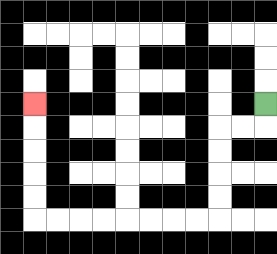{'start': '[11, 4]', 'end': '[1, 4]', 'path_directions': 'D,L,L,D,D,D,D,L,L,L,L,L,L,L,L,U,U,U,U,U', 'path_coordinates': '[[11, 4], [11, 5], [10, 5], [9, 5], [9, 6], [9, 7], [9, 8], [9, 9], [8, 9], [7, 9], [6, 9], [5, 9], [4, 9], [3, 9], [2, 9], [1, 9], [1, 8], [1, 7], [1, 6], [1, 5], [1, 4]]'}